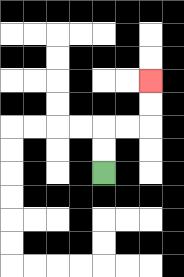{'start': '[4, 7]', 'end': '[6, 3]', 'path_directions': 'U,U,R,R,U,U', 'path_coordinates': '[[4, 7], [4, 6], [4, 5], [5, 5], [6, 5], [6, 4], [6, 3]]'}